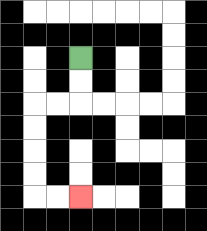{'start': '[3, 2]', 'end': '[3, 8]', 'path_directions': 'D,D,L,L,D,D,D,D,R,R', 'path_coordinates': '[[3, 2], [3, 3], [3, 4], [2, 4], [1, 4], [1, 5], [1, 6], [1, 7], [1, 8], [2, 8], [3, 8]]'}